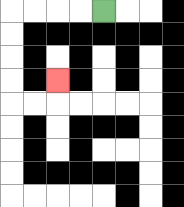{'start': '[4, 0]', 'end': '[2, 3]', 'path_directions': 'L,L,L,L,D,D,D,D,R,R,U', 'path_coordinates': '[[4, 0], [3, 0], [2, 0], [1, 0], [0, 0], [0, 1], [0, 2], [0, 3], [0, 4], [1, 4], [2, 4], [2, 3]]'}